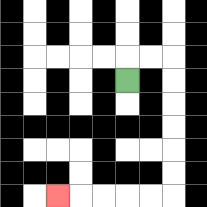{'start': '[5, 3]', 'end': '[2, 8]', 'path_directions': 'U,R,R,D,D,D,D,D,D,L,L,L,L,L', 'path_coordinates': '[[5, 3], [5, 2], [6, 2], [7, 2], [7, 3], [7, 4], [7, 5], [7, 6], [7, 7], [7, 8], [6, 8], [5, 8], [4, 8], [3, 8], [2, 8]]'}